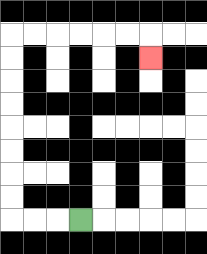{'start': '[3, 9]', 'end': '[6, 2]', 'path_directions': 'L,L,L,U,U,U,U,U,U,U,U,R,R,R,R,R,R,D', 'path_coordinates': '[[3, 9], [2, 9], [1, 9], [0, 9], [0, 8], [0, 7], [0, 6], [0, 5], [0, 4], [0, 3], [0, 2], [0, 1], [1, 1], [2, 1], [3, 1], [4, 1], [5, 1], [6, 1], [6, 2]]'}